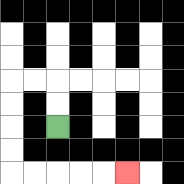{'start': '[2, 5]', 'end': '[5, 7]', 'path_directions': 'U,U,L,L,D,D,D,D,R,R,R,R,R', 'path_coordinates': '[[2, 5], [2, 4], [2, 3], [1, 3], [0, 3], [0, 4], [0, 5], [0, 6], [0, 7], [1, 7], [2, 7], [3, 7], [4, 7], [5, 7]]'}